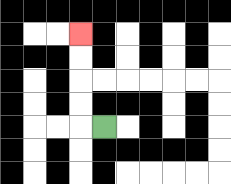{'start': '[4, 5]', 'end': '[3, 1]', 'path_directions': 'L,U,U,U,U', 'path_coordinates': '[[4, 5], [3, 5], [3, 4], [3, 3], [3, 2], [3, 1]]'}